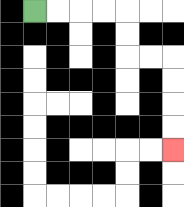{'start': '[1, 0]', 'end': '[7, 6]', 'path_directions': 'R,R,R,R,D,D,R,R,D,D,D,D', 'path_coordinates': '[[1, 0], [2, 0], [3, 0], [4, 0], [5, 0], [5, 1], [5, 2], [6, 2], [7, 2], [7, 3], [7, 4], [7, 5], [7, 6]]'}